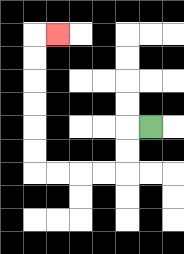{'start': '[6, 5]', 'end': '[2, 1]', 'path_directions': 'L,D,D,L,L,L,L,U,U,U,U,U,U,R', 'path_coordinates': '[[6, 5], [5, 5], [5, 6], [5, 7], [4, 7], [3, 7], [2, 7], [1, 7], [1, 6], [1, 5], [1, 4], [1, 3], [1, 2], [1, 1], [2, 1]]'}